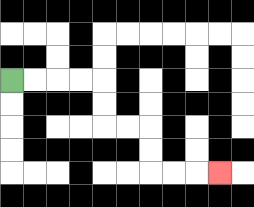{'start': '[0, 3]', 'end': '[9, 7]', 'path_directions': 'R,R,R,R,D,D,R,R,D,D,R,R,R', 'path_coordinates': '[[0, 3], [1, 3], [2, 3], [3, 3], [4, 3], [4, 4], [4, 5], [5, 5], [6, 5], [6, 6], [6, 7], [7, 7], [8, 7], [9, 7]]'}